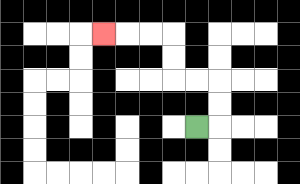{'start': '[8, 5]', 'end': '[4, 1]', 'path_directions': 'R,U,U,L,L,U,U,L,L,L', 'path_coordinates': '[[8, 5], [9, 5], [9, 4], [9, 3], [8, 3], [7, 3], [7, 2], [7, 1], [6, 1], [5, 1], [4, 1]]'}